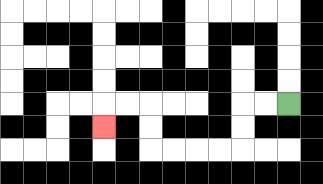{'start': '[12, 4]', 'end': '[4, 5]', 'path_directions': 'L,L,D,D,L,L,L,L,U,U,L,L,D', 'path_coordinates': '[[12, 4], [11, 4], [10, 4], [10, 5], [10, 6], [9, 6], [8, 6], [7, 6], [6, 6], [6, 5], [6, 4], [5, 4], [4, 4], [4, 5]]'}